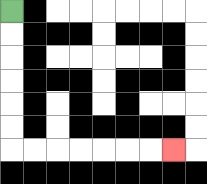{'start': '[0, 0]', 'end': '[7, 6]', 'path_directions': 'D,D,D,D,D,D,R,R,R,R,R,R,R', 'path_coordinates': '[[0, 0], [0, 1], [0, 2], [0, 3], [0, 4], [0, 5], [0, 6], [1, 6], [2, 6], [3, 6], [4, 6], [5, 6], [6, 6], [7, 6]]'}